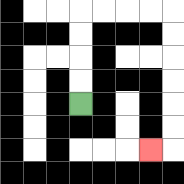{'start': '[3, 4]', 'end': '[6, 6]', 'path_directions': 'U,U,U,U,R,R,R,R,D,D,D,D,D,D,L', 'path_coordinates': '[[3, 4], [3, 3], [3, 2], [3, 1], [3, 0], [4, 0], [5, 0], [6, 0], [7, 0], [7, 1], [7, 2], [7, 3], [7, 4], [7, 5], [7, 6], [6, 6]]'}